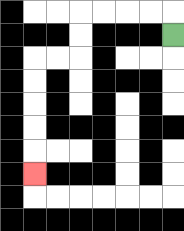{'start': '[7, 1]', 'end': '[1, 7]', 'path_directions': 'U,L,L,L,L,D,D,L,L,D,D,D,D,D', 'path_coordinates': '[[7, 1], [7, 0], [6, 0], [5, 0], [4, 0], [3, 0], [3, 1], [3, 2], [2, 2], [1, 2], [1, 3], [1, 4], [1, 5], [1, 6], [1, 7]]'}